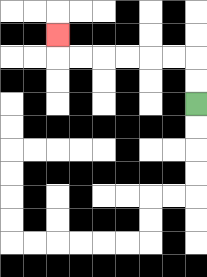{'start': '[8, 4]', 'end': '[2, 1]', 'path_directions': 'U,U,L,L,L,L,L,L,U', 'path_coordinates': '[[8, 4], [8, 3], [8, 2], [7, 2], [6, 2], [5, 2], [4, 2], [3, 2], [2, 2], [2, 1]]'}